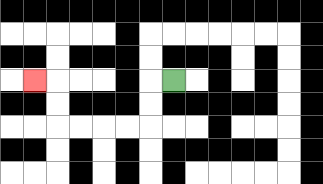{'start': '[7, 3]', 'end': '[1, 3]', 'path_directions': 'L,D,D,L,L,L,L,U,U,L', 'path_coordinates': '[[7, 3], [6, 3], [6, 4], [6, 5], [5, 5], [4, 5], [3, 5], [2, 5], [2, 4], [2, 3], [1, 3]]'}